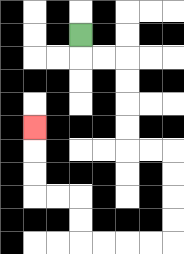{'start': '[3, 1]', 'end': '[1, 5]', 'path_directions': 'D,R,R,D,D,D,D,R,R,D,D,D,D,L,L,L,L,U,U,L,L,U,U,U', 'path_coordinates': '[[3, 1], [3, 2], [4, 2], [5, 2], [5, 3], [5, 4], [5, 5], [5, 6], [6, 6], [7, 6], [7, 7], [7, 8], [7, 9], [7, 10], [6, 10], [5, 10], [4, 10], [3, 10], [3, 9], [3, 8], [2, 8], [1, 8], [1, 7], [1, 6], [1, 5]]'}